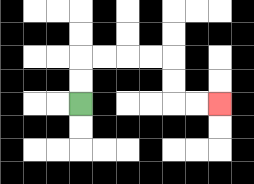{'start': '[3, 4]', 'end': '[9, 4]', 'path_directions': 'U,U,R,R,R,R,D,D,R,R', 'path_coordinates': '[[3, 4], [3, 3], [3, 2], [4, 2], [5, 2], [6, 2], [7, 2], [7, 3], [7, 4], [8, 4], [9, 4]]'}